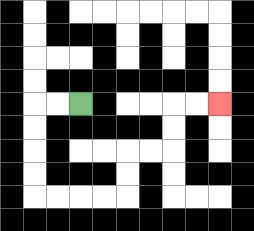{'start': '[3, 4]', 'end': '[9, 4]', 'path_directions': 'L,L,D,D,D,D,R,R,R,R,U,U,R,R,U,U,R,R', 'path_coordinates': '[[3, 4], [2, 4], [1, 4], [1, 5], [1, 6], [1, 7], [1, 8], [2, 8], [3, 8], [4, 8], [5, 8], [5, 7], [5, 6], [6, 6], [7, 6], [7, 5], [7, 4], [8, 4], [9, 4]]'}